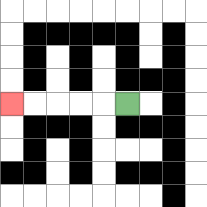{'start': '[5, 4]', 'end': '[0, 4]', 'path_directions': 'L,L,L,L,L', 'path_coordinates': '[[5, 4], [4, 4], [3, 4], [2, 4], [1, 4], [0, 4]]'}